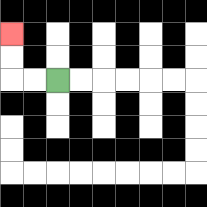{'start': '[2, 3]', 'end': '[0, 1]', 'path_directions': 'L,L,U,U', 'path_coordinates': '[[2, 3], [1, 3], [0, 3], [0, 2], [0, 1]]'}